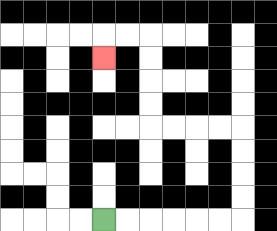{'start': '[4, 9]', 'end': '[4, 2]', 'path_directions': 'R,R,R,R,R,R,U,U,U,U,L,L,L,L,U,U,U,U,L,L,D', 'path_coordinates': '[[4, 9], [5, 9], [6, 9], [7, 9], [8, 9], [9, 9], [10, 9], [10, 8], [10, 7], [10, 6], [10, 5], [9, 5], [8, 5], [7, 5], [6, 5], [6, 4], [6, 3], [6, 2], [6, 1], [5, 1], [4, 1], [4, 2]]'}